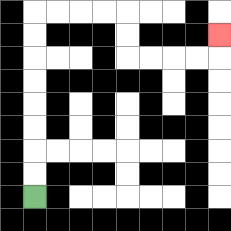{'start': '[1, 8]', 'end': '[9, 1]', 'path_directions': 'U,U,U,U,U,U,U,U,R,R,R,R,D,D,R,R,R,R,U', 'path_coordinates': '[[1, 8], [1, 7], [1, 6], [1, 5], [1, 4], [1, 3], [1, 2], [1, 1], [1, 0], [2, 0], [3, 0], [4, 0], [5, 0], [5, 1], [5, 2], [6, 2], [7, 2], [8, 2], [9, 2], [9, 1]]'}